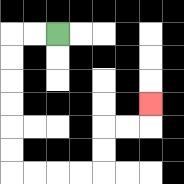{'start': '[2, 1]', 'end': '[6, 4]', 'path_directions': 'L,L,D,D,D,D,D,D,R,R,R,R,U,U,R,R,U', 'path_coordinates': '[[2, 1], [1, 1], [0, 1], [0, 2], [0, 3], [0, 4], [0, 5], [0, 6], [0, 7], [1, 7], [2, 7], [3, 7], [4, 7], [4, 6], [4, 5], [5, 5], [6, 5], [6, 4]]'}